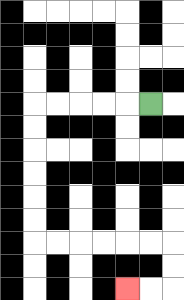{'start': '[6, 4]', 'end': '[5, 12]', 'path_directions': 'L,L,L,L,L,D,D,D,D,D,D,R,R,R,R,R,R,D,D,L,L', 'path_coordinates': '[[6, 4], [5, 4], [4, 4], [3, 4], [2, 4], [1, 4], [1, 5], [1, 6], [1, 7], [1, 8], [1, 9], [1, 10], [2, 10], [3, 10], [4, 10], [5, 10], [6, 10], [7, 10], [7, 11], [7, 12], [6, 12], [5, 12]]'}